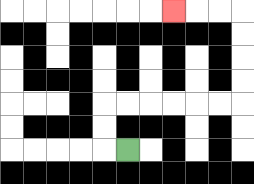{'start': '[5, 6]', 'end': '[7, 0]', 'path_directions': 'L,U,U,R,R,R,R,R,R,U,U,U,U,L,L,L', 'path_coordinates': '[[5, 6], [4, 6], [4, 5], [4, 4], [5, 4], [6, 4], [7, 4], [8, 4], [9, 4], [10, 4], [10, 3], [10, 2], [10, 1], [10, 0], [9, 0], [8, 0], [7, 0]]'}